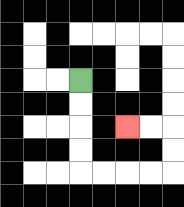{'start': '[3, 3]', 'end': '[5, 5]', 'path_directions': 'D,D,D,D,R,R,R,R,U,U,L,L', 'path_coordinates': '[[3, 3], [3, 4], [3, 5], [3, 6], [3, 7], [4, 7], [5, 7], [6, 7], [7, 7], [7, 6], [7, 5], [6, 5], [5, 5]]'}